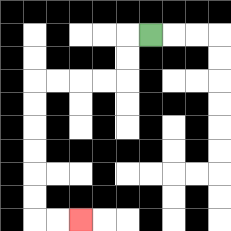{'start': '[6, 1]', 'end': '[3, 9]', 'path_directions': 'L,D,D,L,L,L,L,D,D,D,D,D,D,R,R', 'path_coordinates': '[[6, 1], [5, 1], [5, 2], [5, 3], [4, 3], [3, 3], [2, 3], [1, 3], [1, 4], [1, 5], [1, 6], [1, 7], [1, 8], [1, 9], [2, 9], [3, 9]]'}